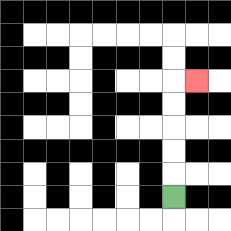{'start': '[7, 8]', 'end': '[8, 3]', 'path_directions': 'U,U,U,U,U,R', 'path_coordinates': '[[7, 8], [7, 7], [7, 6], [7, 5], [7, 4], [7, 3], [8, 3]]'}